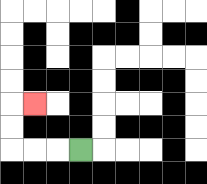{'start': '[3, 6]', 'end': '[1, 4]', 'path_directions': 'L,L,L,U,U,R', 'path_coordinates': '[[3, 6], [2, 6], [1, 6], [0, 6], [0, 5], [0, 4], [1, 4]]'}